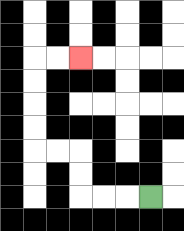{'start': '[6, 8]', 'end': '[3, 2]', 'path_directions': 'L,L,L,U,U,L,L,U,U,U,U,R,R', 'path_coordinates': '[[6, 8], [5, 8], [4, 8], [3, 8], [3, 7], [3, 6], [2, 6], [1, 6], [1, 5], [1, 4], [1, 3], [1, 2], [2, 2], [3, 2]]'}